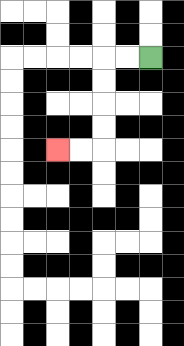{'start': '[6, 2]', 'end': '[2, 6]', 'path_directions': 'L,L,D,D,D,D,L,L', 'path_coordinates': '[[6, 2], [5, 2], [4, 2], [4, 3], [4, 4], [4, 5], [4, 6], [3, 6], [2, 6]]'}